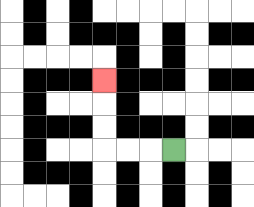{'start': '[7, 6]', 'end': '[4, 3]', 'path_directions': 'L,L,L,U,U,U', 'path_coordinates': '[[7, 6], [6, 6], [5, 6], [4, 6], [4, 5], [4, 4], [4, 3]]'}